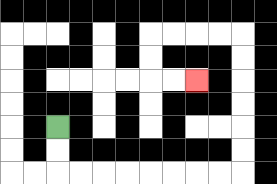{'start': '[2, 5]', 'end': '[8, 3]', 'path_directions': 'D,D,R,R,R,R,R,R,R,R,U,U,U,U,U,U,L,L,L,L,D,D,R,R', 'path_coordinates': '[[2, 5], [2, 6], [2, 7], [3, 7], [4, 7], [5, 7], [6, 7], [7, 7], [8, 7], [9, 7], [10, 7], [10, 6], [10, 5], [10, 4], [10, 3], [10, 2], [10, 1], [9, 1], [8, 1], [7, 1], [6, 1], [6, 2], [6, 3], [7, 3], [8, 3]]'}